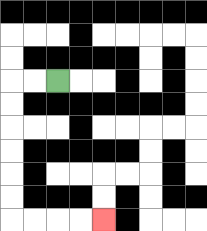{'start': '[2, 3]', 'end': '[4, 9]', 'path_directions': 'L,L,D,D,D,D,D,D,R,R,R,R', 'path_coordinates': '[[2, 3], [1, 3], [0, 3], [0, 4], [0, 5], [0, 6], [0, 7], [0, 8], [0, 9], [1, 9], [2, 9], [3, 9], [4, 9]]'}